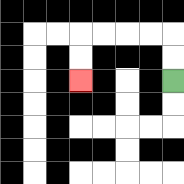{'start': '[7, 3]', 'end': '[3, 3]', 'path_directions': 'U,U,L,L,L,L,D,D', 'path_coordinates': '[[7, 3], [7, 2], [7, 1], [6, 1], [5, 1], [4, 1], [3, 1], [3, 2], [3, 3]]'}